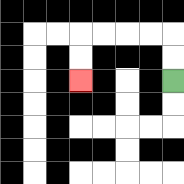{'start': '[7, 3]', 'end': '[3, 3]', 'path_directions': 'U,U,L,L,L,L,D,D', 'path_coordinates': '[[7, 3], [7, 2], [7, 1], [6, 1], [5, 1], [4, 1], [3, 1], [3, 2], [3, 3]]'}